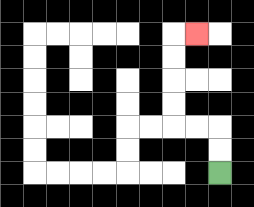{'start': '[9, 7]', 'end': '[8, 1]', 'path_directions': 'U,U,L,L,U,U,U,U,R', 'path_coordinates': '[[9, 7], [9, 6], [9, 5], [8, 5], [7, 5], [7, 4], [7, 3], [7, 2], [7, 1], [8, 1]]'}